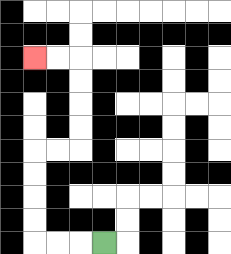{'start': '[4, 10]', 'end': '[1, 2]', 'path_directions': 'L,L,L,U,U,U,U,R,R,U,U,U,U,L,L', 'path_coordinates': '[[4, 10], [3, 10], [2, 10], [1, 10], [1, 9], [1, 8], [1, 7], [1, 6], [2, 6], [3, 6], [3, 5], [3, 4], [3, 3], [3, 2], [2, 2], [1, 2]]'}